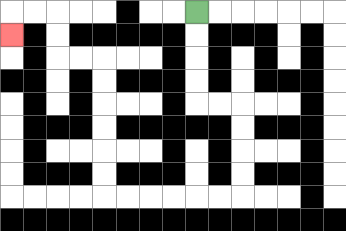{'start': '[8, 0]', 'end': '[0, 1]', 'path_directions': 'D,D,D,D,R,R,D,D,D,D,L,L,L,L,L,L,U,U,U,U,U,U,L,L,U,U,L,L,D', 'path_coordinates': '[[8, 0], [8, 1], [8, 2], [8, 3], [8, 4], [9, 4], [10, 4], [10, 5], [10, 6], [10, 7], [10, 8], [9, 8], [8, 8], [7, 8], [6, 8], [5, 8], [4, 8], [4, 7], [4, 6], [4, 5], [4, 4], [4, 3], [4, 2], [3, 2], [2, 2], [2, 1], [2, 0], [1, 0], [0, 0], [0, 1]]'}